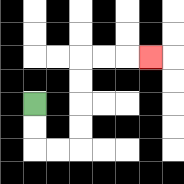{'start': '[1, 4]', 'end': '[6, 2]', 'path_directions': 'D,D,R,R,U,U,U,U,R,R,R', 'path_coordinates': '[[1, 4], [1, 5], [1, 6], [2, 6], [3, 6], [3, 5], [3, 4], [3, 3], [3, 2], [4, 2], [5, 2], [6, 2]]'}